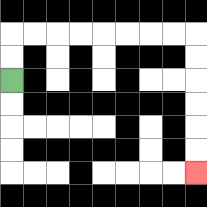{'start': '[0, 3]', 'end': '[8, 7]', 'path_directions': 'U,U,R,R,R,R,R,R,R,R,D,D,D,D,D,D', 'path_coordinates': '[[0, 3], [0, 2], [0, 1], [1, 1], [2, 1], [3, 1], [4, 1], [5, 1], [6, 1], [7, 1], [8, 1], [8, 2], [8, 3], [8, 4], [8, 5], [8, 6], [8, 7]]'}